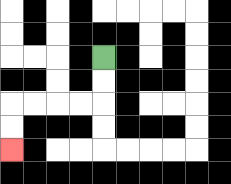{'start': '[4, 2]', 'end': '[0, 6]', 'path_directions': 'D,D,L,L,L,L,D,D', 'path_coordinates': '[[4, 2], [4, 3], [4, 4], [3, 4], [2, 4], [1, 4], [0, 4], [0, 5], [0, 6]]'}